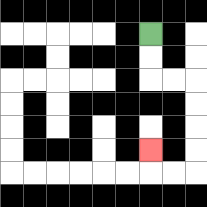{'start': '[6, 1]', 'end': '[6, 6]', 'path_directions': 'D,D,R,R,D,D,D,D,L,L,U', 'path_coordinates': '[[6, 1], [6, 2], [6, 3], [7, 3], [8, 3], [8, 4], [8, 5], [8, 6], [8, 7], [7, 7], [6, 7], [6, 6]]'}